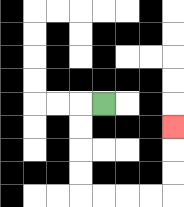{'start': '[4, 4]', 'end': '[7, 5]', 'path_directions': 'L,D,D,D,D,R,R,R,R,U,U,U', 'path_coordinates': '[[4, 4], [3, 4], [3, 5], [3, 6], [3, 7], [3, 8], [4, 8], [5, 8], [6, 8], [7, 8], [7, 7], [7, 6], [7, 5]]'}